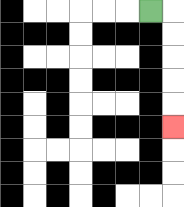{'start': '[6, 0]', 'end': '[7, 5]', 'path_directions': 'R,D,D,D,D,D', 'path_coordinates': '[[6, 0], [7, 0], [7, 1], [7, 2], [7, 3], [7, 4], [7, 5]]'}